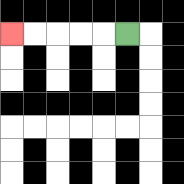{'start': '[5, 1]', 'end': '[0, 1]', 'path_directions': 'L,L,L,L,L', 'path_coordinates': '[[5, 1], [4, 1], [3, 1], [2, 1], [1, 1], [0, 1]]'}